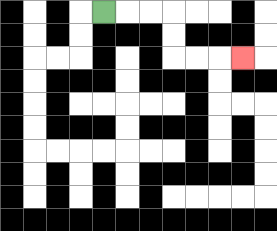{'start': '[4, 0]', 'end': '[10, 2]', 'path_directions': 'R,R,R,D,D,R,R,R', 'path_coordinates': '[[4, 0], [5, 0], [6, 0], [7, 0], [7, 1], [7, 2], [8, 2], [9, 2], [10, 2]]'}